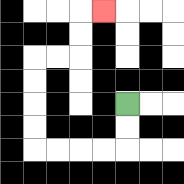{'start': '[5, 4]', 'end': '[4, 0]', 'path_directions': 'D,D,L,L,L,L,U,U,U,U,R,R,U,U,R', 'path_coordinates': '[[5, 4], [5, 5], [5, 6], [4, 6], [3, 6], [2, 6], [1, 6], [1, 5], [1, 4], [1, 3], [1, 2], [2, 2], [3, 2], [3, 1], [3, 0], [4, 0]]'}